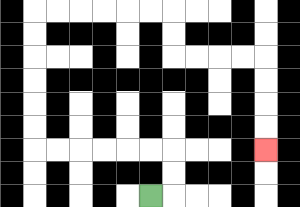{'start': '[6, 8]', 'end': '[11, 6]', 'path_directions': 'R,U,U,L,L,L,L,L,L,U,U,U,U,U,U,R,R,R,R,R,R,D,D,R,R,R,R,D,D,D,D', 'path_coordinates': '[[6, 8], [7, 8], [7, 7], [7, 6], [6, 6], [5, 6], [4, 6], [3, 6], [2, 6], [1, 6], [1, 5], [1, 4], [1, 3], [1, 2], [1, 1], [1, 0], [2, 0], [3, 0], [4, 0], [5, 0], [6, 0], [7, 0], [7, 1], [7, 2], [8, 2], [9, 2], [10, 2], [11, 2], [11, 3], [11, 4], [11, 5], [11, 6]]'}